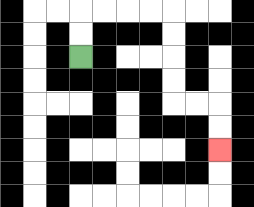{'start': '[3, 2]', 'end': '[9, 6]', 'path_directions': 'U,U,R,R,R,R,D,D,D,D,R,R,D,D', 'path_coordinates': '[[3, 2], [3, 1], [3, 0], [4, 0], [5, 0], [6, 0], [7, 0], [7, 1], [7, 2], [7, 3], [7, 4], [8, 4], [9, 4], [9, 5], [9, 6]]'}